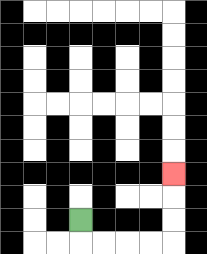{'start': '[3, 9]', 'end': '[7, 7]', 'path_directions': 'D,R,R,R,R,U,U,U', 'path_coordinates': '[[3, 9], [3, 10], [4, 10], [5, 10], [6, 10], [7, 10], [7, 9], [7, 8], [7, 7]]'}